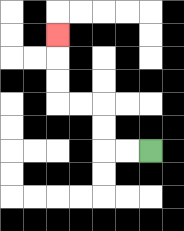{'start': '[6, 6]', 'end': '[2, 1]', 'path_directions': 'L,L,U,U,L,L,U,U,U', 'path_coordinates': '[[6, 6], [5, 6], [4, 6], [4, 5], [4, 4], [3, 4], [2, 4], [2, 3], [2, 2], [2, 1]]'}